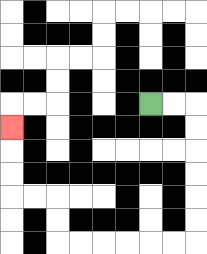{'start': '[6, 4]', 'end': '[0, 5]', 'path_directions': 'R,R,D,D,D,D,D,D,L,L,L,L,L,L,U,U,L,L,U,U,U', 'path_coordinates': '[[6, 4], [7, 4], [8, 4], [8, 5], [8, 6], [8, 7], [8, 8], [8, 9], [8, 10], [7, 10], [6, 10], [5, 10], [4, 10], [3, 10], [2, 10], [2, 9], [2, 8], [1, 8], [0, 8], [0, 7], [0, 6], [0, 5]]'}